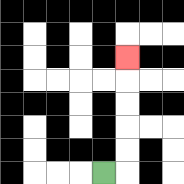{'start': '[4, 7]', 'end': '[5, 2]', 'path_directions': 'R,U,U,U,U,U', 'path_coordinates': '[[4, 7], [5, 7], [5, 6], [5, 5], [5, 4], [5, 3], [5, 2]]'}